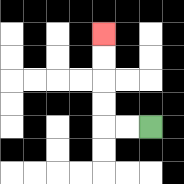{'start': '[6, 5]', 'end': '[4, 1]', 'path_directions': 'L,L,U,U,U,U', 'path_coordinates': '[[6, 5], [5, 5], [4, 5], [4, 4], [4, 3], [4, 2], [4, 1]]'}